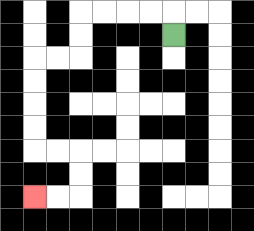{'start': '[7, 1]', 'end': '[1, 8]', 'path_directions': 'U,L,L,L,L,D,D,L,L,D,D,D,D,R,R,D,D,L,L', 'path_coordinates': '[[7, 1], [7, 0], [6, 0], [5, 0], [4, 0], [3, 0], [3, 1], [3, 2], [2, 2], [1, 2], [1, 3], [1, 4], [1, 5], [1, 6], [2, 6], [3, 6], [3, 7], [3, 8], [2, 8], [1, 8]]'}